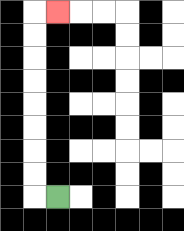{'start': '[2, 8]', 'end': '[2, 0]', 'path_directions': 'L,U,U,U,U,U,U,U,U,R', 'path_coordinates': '[[2, 8], [1, 8], [1, 7], [1, 6], [1, 5], [1, 4], [1, 3], [1, 2], [1, 1], [1, 0], [2, 0]]'}